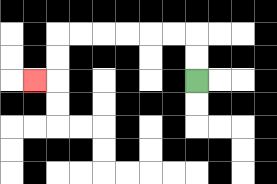{'start': '[8, 3]', 'end': '[1, 3]', 'path_directions': 'U,U,L,L,L,L,L,L,D,D,L', 'path_coordinates': '[[8, 3], [8, 2], [8, 1], [7, 1], [6, 1], [5, 1], [4, 1], [3, 1], [2, 1], [2, 2], [2, 3], [1, 3]]'}